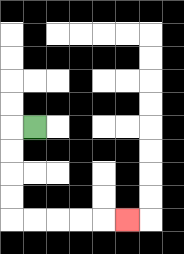{'start': '[1, 5]', 'end': '[5, 9]', 'path_directions': 'L,D,D,D,D,R,R,R,R,R', 'path_coordinates': '[[1, 5], [0, 5], [0, 6], [0, 7], [0, 8], [0, 9], [1, 9], [2, 9], [3, 9], [4, 9], [5, 9]]'}